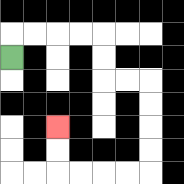{'start': '[0, 2]', 'end': '[2, 5]', 'path_directions': 'U,R,R,R,R,D,D,R,R,D,D,D,D,L,L,L,L,U,U', 'path_coordinates': '[[0, 2], [0, 1], [1, 1], [2, 1], [3, 1], [4, 1], [4, 2], [4, 3], [5, 3], [6, 3], [6, 4], [6, 5], [6, 6], [6, 7], [5, 7], [4, 7], [3, 7], [2, 7], [2, 6], [2, 5]]'}